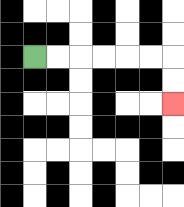{'start': '[1, 2]', 'end': '[7, 4]', 'path_directions': 'R,R,R,R,R,R,D,D', 'path_coordinates': '[[1, 2], [2, 2], [3, 2], [4, 2], [5, 2], [6, 2], [7, 2], [7, 3], [7, 4]]'}